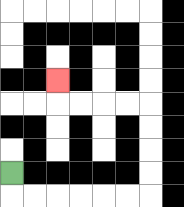{'start': '[0, 7]', 'end': '[2, 3]', 'path_directions': 'D,R,R,R,R,R,R,U,U,U,U,L,L,L,L,U', 'path_coordinates': '[[0, 7], [0, 8], [1, 8], [2, 8], [3, 8], [4, 8], [5, 8], [6, 8], [6, 7], [6, 6], [6, 5], [6, 4], [5, 4], [4, 4], [3, 4], [2, 4], [2, 3]]'}